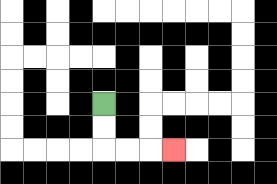{'start': '[4, 4]', 'end': '[7, 6]', 'path_directions': 'D,D,R,R,R', 'path_coordinates': '[[4, 4], [4, 5], [4, 6], [5, 6], [6, 6], [7, 6]]'}